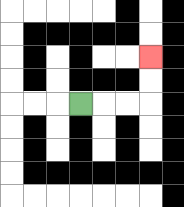{'start': '[3, 4]', 'end': '[6, 2]', 'path_directions': 'R,R,R,U,U', 'path_coordinates': '[[3, 4], [4, 4], [5, 4], [6, 4], [6, 3], [6, 2]]'}